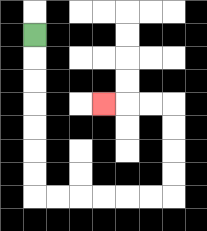{'start': '[1, 1]', 'end': '[4, 4]', 'path_directions': 'D,D,D,D,D,D,D,R,R,R,R,R,R,U,U,U,U,L,L,L', 'path_coordinates': '[[1, 1], [1, 2], [1, 3], [1, 4], [1, 5], [1, 6], [1, 7], [1, 8], [2, 8], [3, 8], [4, 8], [5, 8], [6, 8], [7, 8], [7, 7], [7, 6], [7, 5], [7, 4], [6, 4], [5, 4], [4, 4]]'}